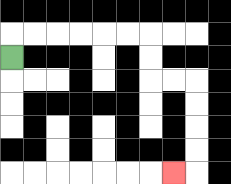{'start': '[0, 2]', 'end': '[7, 7]', 'path_directions': 'U,R,R,R,R,R,R,D,D,R,R,D,D,D,D,L', 'path_coordinates': '[[0, 2], [0, 1], [1, 1], [2, 1], [3, 1], [4, 1], [5, 1], [6, 1], [6, 2], [6, 3], [7, 3], [8, 3], [8, 4], [8, 5], [8, 6], [8, 7], [7, 7]]'}